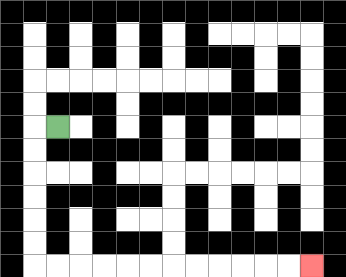{'start': '[2, 5]', 'end': '[13, 11]', 'path_directions': 'L,D,D,D,D,D,D,R,R,R,R,R,R,R,R,R,R,R,R', 'path_coordinates': '[[2, 5], [1, 5], [1, 6], [1, 7], [1, 8], [1, 9], [1, 10], [1, 11], [2, 11], [3, 11], [4, 11], [5, 11], [6, 11], [7, 11], [8, 11], [9, 11], [10, 11], [11, 11], [12, 11], [13, 11]]'}